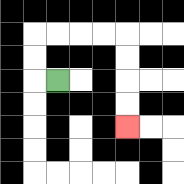{'start': '[2, 3]', 'end': '[5, 5]', 'path_directions': 'L,U,U,R,R,R,R,D,D,D,D', 'path_coordinates': '[[2, 3], [1, 3], [1, 2], [1, 1], [2, 1], [3, 1], [4, 1], [5, 1], [5, 2], [5, 3], [5, 4], [5, 5]]'}